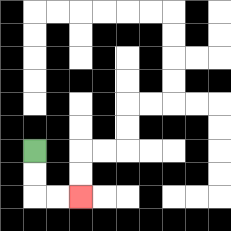{'start': '[1, 6]', 'end': '[3, 8]', 'path_directions': 'D,D,R,R', 'path_coordinates': '[[1, 6], [1, 7], [1, 8], [2, 8], [3, 8]]'}